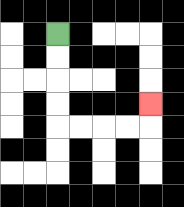{'start': '[2, 1]', 'end': '[6, 4]', 'path_directions': 'D,D,D,D,R,R,R,R,U', 'path_coordinates': '[[2, 1], [2, 2], [2, 3], [2, 4], [2, 5], [3, 5], [4, 5], [5, 5], [6, 5], [6, 4]]'}